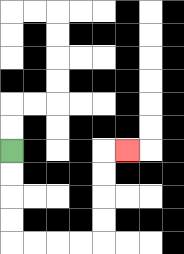{'start': '[0, 6]', 'end': '[5, 6]', 'path_directions': 'D,D,D,D,R,R,R,R,U,U,U,U,R', 'path_coordinates': '[[0, 6], [0, 7], [0, 8], [0, 9], [0, 10], [1, 10], [2, 10], [3, 10], [4, 10], [4, 9], [4, 8], [4, 7], [4, 6], [5, 6]]'}